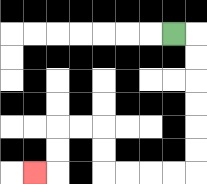{'start': '[7, 1]', 'end': '[1, 7]', 'path_directions': 'R,D,D,D,D,D,D,L,L,L,L,U,U,L,L,D,D,L', 'path_coordinates': '[[7, 1], [8, 1], [8, 2], [8, 3], [8, 4], [8, 5], [8, 6], [8, 7], [7, 7], [6, 7], [5, 7], [4, 7], [4, 6], [4, 5], [3, 5], [2, 5], [2, 6], [2, 7], [1, 7]]'}